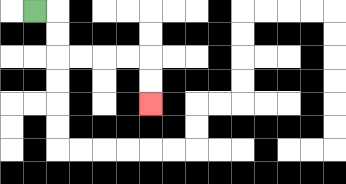{'start': '[1, 0]', 'end': '[6, 4]', 'path_directions': 'R,D,D,R,R,R,R,D,D', 'path_coordinates': '[[1, 0], [2, 0], [2, 1], [2, 2], [3, 2], [4, 2], [5, 2], [6, 2], [6, 3], [6, 4]]'}